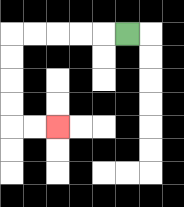{'start': '[5, 1]', 'end': '[2, 5]', 'path_directions': 'L,L,L,L,L,D,D,D,D,R,R', 'path_coordinates': '[[5, 1], [4, 1], [3, 1], [2, 1], [1, 1], [0, 1], [0, 2], [0, 3], [0, 4], [0, 5], [1, 5], [2, 5]]'}